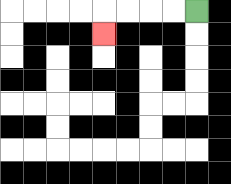{'start': '[8, 0]', 'end': '[4, 1]', 'path_directions': 'L,L,L,L,D', 'path_coordinates': '[[8, 0], [7, 0], [6, 0], [5, 0], [4, 0], [4, 1]]'}